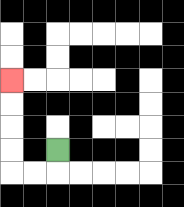{'start': '[2, 6]', 'end': '[0, 3]', 'path_directions': 'D,L,L,U,U,U,U', 'path_coordinates': '[[2, 6], [2, 7], [1, 7], [0, 7], [0, 6], [0, 5], [0, 4], [0, 3]]'}